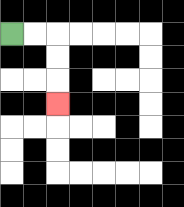{'start': '[0, 1]', 'end': '[2, 4]', 'path_directions': 'R,R,D,D,D', 'path_coordinates': '[[0, 1], [1, 1], [2, 1], [2, 2], [2, 3], [2, 4]]'}